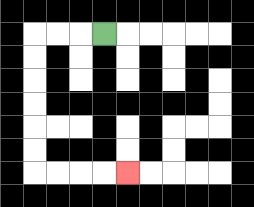{'start': '[4, 1]', 'end': '[5, 7]', 'path_directions': 'L,L,L,D,D,D,D,D,D,R,R,R,R', 'path_coordinates': '[[4, 1], [3, 1], [2, 1], [1, 1], [1, 2], [1, 3], [1, 4], [1, 5], [1, 6], [1, 7], [2, 7], [3, 7], [4, 7], [5, 7]]'}